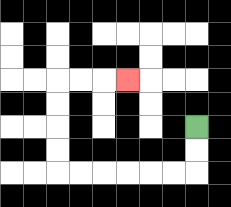{'start': '[8, 5]', 'end': '[5, 3]', 'path_directions': 'D,D,L,L,L,L,L,L,U,U,U,U,R,R,R', 'path_coordinates': '[[8, 5], [8, 6], [8, 7], [7, 7], [6, 7], [5, 7], [4, 7], [3, 7], [2, 7], [2, 6], [2, 5], [2, 4], [2, 3], [3, 3], [4, 3], [5, 3]]'}